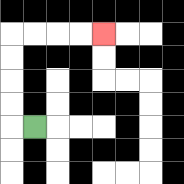{'start': '[1, 5]', 'end': '[4, 1]', 'path_directions': 'L,U,U,U,U,R,R,R,R', 'path_coordinates': '[[1, 5], [0, 5], [0, 4], [0, 3], [0, 2], [0, 1], [1, 1], [2, 1], [3, 1], [4, 1]]'}